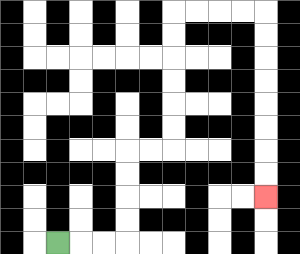{'start': '[2, 10]', 'end': '[11, 8]', 'path_directions': 'R,R,R,U,U,U,U,R,R,U,U,U,U,U,U,R,R,R,R,D,D,D,D,D,D,D,D', 'path_coordinates': '[[2, 10], [3, 10], [4, 10], [5, 10], [5, 9], [5, 8], [5, 7], [5, 6], [6, 6], [7, 6], [7, 5], [7, 4], [7, 3], [7, 2], [7, 1], [7, 0], [8, 0], [9, 0], [10, 0], [11, 0], [11, 1], [11, 2], [11, 3], [11, 4], [11, 5], [11, 6], [11, 7], [11, 8]]'}